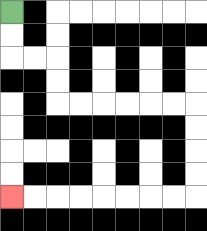{'start': '[0, 0]', 'end': '[0, 8]', 'path_directions': 'D,D,R,R,D,D,R,R,R,R,R,R,D,D,D,D,L,L,L,L,L,L,L,L', 'path_coordinates': '[[0, 0], [0, 1], [0, 2], [1, 2], [2, 2], [2, 3], [2, 4], [3, 4], [4, 4], [5, 4], [6, 4], [7, 4], [8, 4], [8, 5], [8, 6], [8, 7], [8, 8], [7, 8], [6, 8], [5, 8], [4, 8], [3, 8], [2, 8], [1, 8], [0, 8]]'}